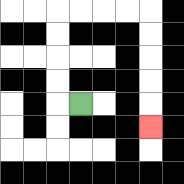{'start': '[3, 4]', 'end': '[6, 5]', 'path_directions': 'L,U,U,U,U,R,R,R,R,D,D,D,D,D', 'path_coordinates': '[[3, 4], [2, 4], [2, 3], [2, 2], [2, 1], [2, 0], [3, 0], [4, 0], [5, 0], [6, 0], [6, 1], [6, 2], [6, 3], [6, 4], [6, 5]]'}